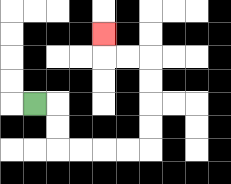{'start': '[1, 4]', 'end': '[4, 1]', 'path_directions': 'R,D,D,R,R,R,R,U,U,U,U,L,L,U', 'path_coordinates': '[[1, 4], [2, 4], [2, 5], [2, 6], [3, 6], [4, 6], [5, 6], [6, 6], [6, 5], [6, 4], [6, 3], [6, 2], [5, 2], [4, 2], [4, 1]]'}